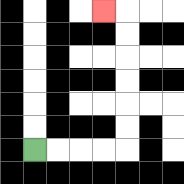{'start': '[1, 6]', 'end': '[4, 0]', 'path_directions': 'R,R,R,R,U,U,U,U,U,U,L', 'path_coordinates': '[[1, 6], [2, 6], [3, 6], [4, 6], [5, 6], [5, 5], [5, 4], [5, 3], [5, 2], [5, 1], [5, 0], [4, 0]]'}